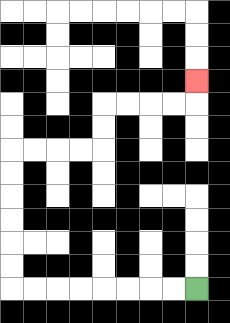{'start': '[8, 12]', 'end': '[8, 3]', 'path_directions': 'L,L,L,L,L,L,L,L,U,U,U,U,U,U,R,R,R,R,U,U,R,R,R,R,U', 'path_coordinates': '[[8, 12], [7, 12], [6, 12], [5, 12], [4, 12], [3, 12], [2, 12], [1, 12], [0, 12], [0, 11], [0, 10], [0, 9], [0, 8], [0, 7], [0, 6], [1, 6], [2, 6], [3, 6], [4, 6], [4, 5], [4, 4], [5, 4], [6, 4], [7, 4], [8, 4], [8, 3]]'}